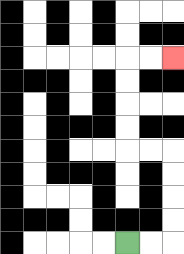{'start': '[5, 10]', 'end': '[7, 2]', 'path_directions': 'R,R,U,U,U,U,L,L,U,U,U,U,R,R', 'path_coordinates': '[[5, 10], [6, 10], [7, 10], [7, 9], [7, 8], [7, 7], [7, 6], [6, 6], [5, 6], [5, 5], [5, 4], [5, 3], [5, 2], [6, 2], [7, 2]]'}